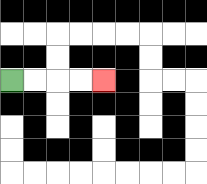{'start': '[0, 3]', 'end': '[4, 3]', 'path_directions': 'R,R,R,R', 'path_coordinates': '[[0, 3], [1, 3], [2, 3], [3, 3], [4, 3]]'}